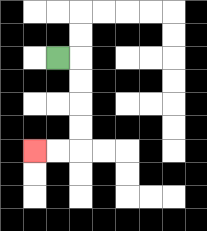{'start': '[2, 2]', 'end': '[1, 6]', 'path_directions': 'R,D,D,D,D,L,L', 'path_coordinates': '[[2, 2], [3, 2], [3, 3], [3, 4], [3, 5], [3, 6], [2, 6], [1, 6]]'}